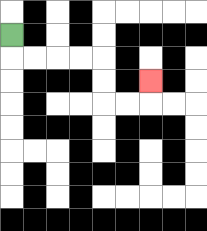{'start': '[0, 1]', 'end': '[6, 3]', 'path_directions': 'D,R,R,R,R,D,D,R,R,U', 'path_coordinates': '[[0, 1], [0, 2], [1, 2], [2, 2], [3, 2], [4, 2], [4, 3], [4, 4], [5, 4], [6, 4], [6, 3]]'}